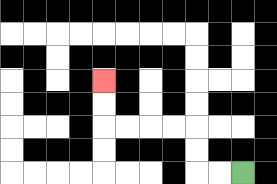{'start': '[10, 7]', 'end': '[4, 3]', 'path_directions': 'L,L,U,U,L,L,L,L,U,U', 'path_coordinates': '[[10, 7], [9, 7], [8, 7], [8, 6], [8, 5], [7, 5], [6, 5], [5, 5], [4, 5], [4, 4], [4, 3]]'}